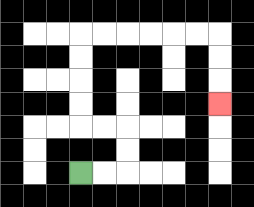{'start': '[3, 7]', 'end': '[9, 4]', 'path_directions': 'R,R,U,U,L,L,U,U,U,U,R,R,R,R,R,R,D,D,D', 'path_coordinates': '[[3, 7], [4, 7], [5, 7], [5, 6], [5, 5], [4, 5], [3, 5], [3, 4], [3, 3], [3, 2], [3, 1], [4, 1], [5, 1], [6, 1], [7, 1], [8, 1], [9, 1], [9, 2], [9, 3], [9, 4]]'}